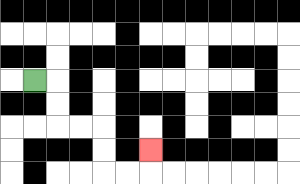{'start': '[1, 3]', 'end': '[6, 6]', 'path_directions': 'R,D,D,R,R,D,D,R,R,U', 'path_coordinates': '[[1, 3], [2, 3], [2, 4], [2, 5], [3, 5], [4, 5], [4, 6], [4, 7], [5, 7], [6, 7], [6, 6]]'}